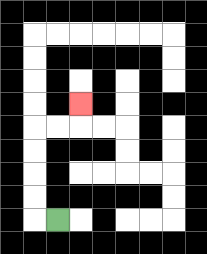{'start': '[2, 9]', 'end': '[3, 4]', 'path_directions': 'L,U,U,U,U,R,R,U', 'path_coordinates': '[[2, 9], [1, 9], [1, 8], [1, 7], [1, 6], [1, 5], [2, 5], [3, 5], [3, 4]]'}